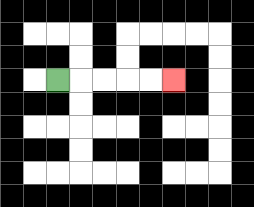{'start': '[2, 3]', 'end': '[7, 3]', 'path_directions': 'R,R,R,R,R', 'path_coordinates': '[[2, 3], [3, 3], [4, 3], [5, 3], [6, 3], [7, 3]]'}